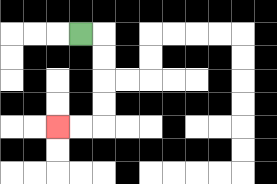{'start': '[3, 1]', 'end': '[2, 5]', 'path_directions': 'R,D,D,D,D,L,L', 'path_coordinates': '[[3, 1], [4, 1], [4, 2], [4, 3], [4, 4], [4, 5], [3, 5], [2, 5]]'}